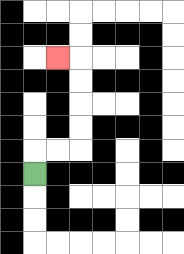{'start': '[1, 7]', 'end': '[2, 2]', 'path_directions': 'U,R,R,U,U,U,U,L', 'path_coordinates': '[[1, 7], [1, 6], [2, 6], [3, 6], [3, 5], [3, 4], [3, 3], [3, 2], [2, 2]]'}